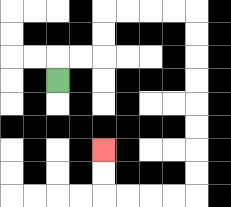{'start': '[2, 3]', 'end': '[4, 6]', 'path_directions': 'U,R,R,U,U,R,R,R,R,D,D,D,D,D,D,D,D,L,L,L,L,U,U', 'path_coordinates': '[[2, 3], [2, 2], [3, 2], [4, 2], [4, 1], [4, 0], [5, 0], [6, 0], [7, 0], [8, 0], [8, 1], [8, 2], [8, 3], [8, 4], [8, 5], [8, 6], [8, 7], [8, 8], [7, 8], [6, 8], [5, 8], [4, 8], [4, 7], [4, 6]]'}